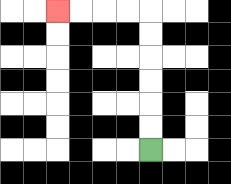{'start': '[6, 6]', 'end': '[2, 0]', 'path_directions': 'U,U,U,U,U,U,L,L,L,L', 'path_coordinates': '[[6, 6], [6, 5], [6, 4], [6, 3], [6, 2], [6, 1], [6, 0], [5, 0], [4, 0], [3, 0], [2, 0]]'}